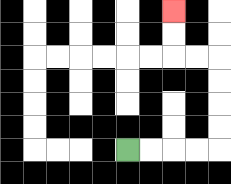{'start': '[5, 6]', 'end': '[7, 0]', 'path_directions': 'R,R,R,R,U,U,U,U,L,L,U,U', 'path_coordinates': '[[5, 6], [6, 6], [7, 6], [8, 6], [9, 6], [9, 5], [9, 4], [9, 3], [9, 2], [8, 2], [7, 2], [7, 1], [7, 0]]'}